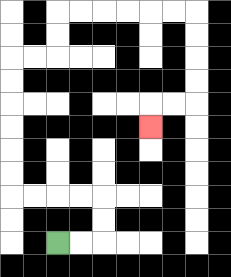{'start': '[2, 10]', 'end': '[6, 5]', 'path_directions': 'R,R,U,U,L,L,L,L,U,U,U,U,U,U,R,R,U,U,R,R,R,R,R,R,D,D,D,D,L,L,D', 'path_coordinates': '[[2, 10], [3, 10], [4, 10], [4, 9], [4, 8], [3, 8], [2, 8], [1, 8], [0, 8], [0, 7], [0, 6], [0, 5], [0, 4], [0, 3], [0, 2], [1, 2], [2, 2], [2, 1], [2, 0], [3, 0], [4, 0], [5, 0], [6, 0], [7, 0], [8, 0], [8, 1], [8, 2], [8, 3], [8, 4], [7, 4], [6, 4], [6, 5]]'}